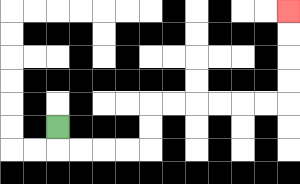{'start': '[2, 5]', 'end': '[12, 0]', 'path_directions': 'D,R,R,R,R,U,U,R,R,R,R,R,R,U,U,U,U', 'path_coordinates': '[[2, 5], [2, 6], [3, 6], [4, 6], [5, 6], [6, 6], [6, 5], [6, 4], [7, 4], [8, 4], [9, 4], [10, 4], [11, 4], [12, 4], [12, 3], [12, 2], [12, 1], [12, 0]]'}